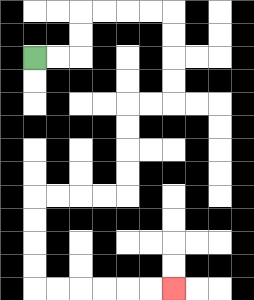{'start': '[1, 2]', 'end': '[7, 12]', 'path_directions': 'R,R,U,U,R,R,R,R,D,D,D,D,L,L,D,D,D,D,L,L,L,L,D,D,D,D,R,R,R,R,R,R', 'path_coordinates': '[[1, 2], [2, 2], [3, 2], [3, 1], [3, 0], [4, 0], [5, 0], [6, 0], [7, 0], [7, 1], [7, 2], [7, 3], [7, 4], [6, 4], [5, 4], [5, 5], [5, 6], [5, 7], [5, 8], [4, 8], [3, 8], [2, 8], [1, 8], [1, 9], [1, 10], [1, 11], [1, 12], [2, 12], [3, 12], [4, 12], [5, 12], [6, 12], [7, 12]]'}